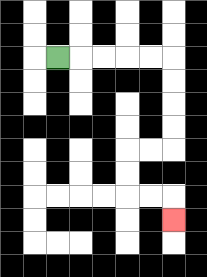{'start': '[2, 2]', 'end': '[7, 9]', 'path_directions': 'R,R,R,R,R,D,D,D,D,L,L,D,D,R,R,D', 'path_coordinates': '[[2, 2], [3, 2], [4, 2], [5, 2], [6, 2], [7, 2], [7, 3], [7, 4], [7, 5], [7, 6], [6, 6], [5, 6], [5, 7], [5, 8], [6, 8], [7, 8], [7, 9]]'}